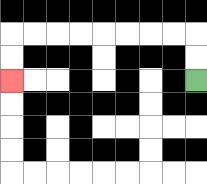{'start': '[8, 3]', 'end': '[0, 3]', 'path_directions': 'U,U,L,L,L,L,L,L,L,L,D,D', 'path_coordinates': '[[8, 3], [8, 2], [8, 1], [7, 1], [6, 1], [5, 1], [4, 1], [3, 1], [2, 1], [1, 1], [0, 1], [0, 2], [0, 3]]'}